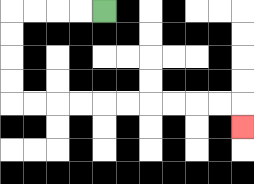{'start': '[4, 0]', 'end': '[10, 5]', 'path_directions': 'L,L,L,L,D,D,D,D,R,R,R,R,R,R,R,R,R,R,D', 'path_coordinates': '[[4, 0], [3, 0], [2, 0], [1, 0], [0, 0], [0, 1], [0, 2], [0, 3], [0, 4], [1, 4], [2, 4], [3, 4], [4, 4], [5, 4], [6, 4], [7, 4], [8, 4], [9, 4], [10, 4], [10, 5]]'}